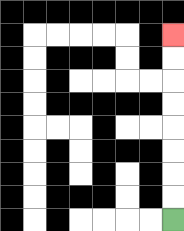{'start': '[7, 9]', 'end': '[7, 1]', 'path_directions': 'U,U,U,U,U,U,U,U', 'path_coordinates': '[[7, 9], [7, 8], [7, 7], [7, 6], [7, 5], [7, 4], [7, 3], [7, 2], [7, 1]]'}